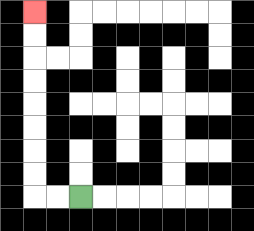{'start': '[3, 8]', 'end': '[1, 0]', 'path_directions': 'L,L,U,U,U,U,U,U,U,U', 'path_coordinates': '[[3, 8], [2, 8], [1, 8], [1, 7], [1, 6], [1, 5], [1, 4], [1, 3], [1, 2], [1, 1], [1, 0]]'}